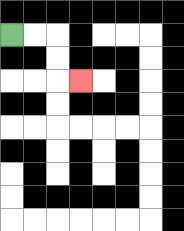{'start': '[0, 1]', 'end': '[3, 3]', 'path_directions': 'R,R,D,D,R', 'path_coordinates': '[[0, 1], [1, 1], [2, 1], [2, 2], [2, 3], [3, 3]]'}